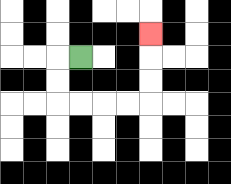{'start': '[3, 2]', 'end': '[6, 1]', 'path_directions': 'L,D,D,R,R,R,R,U,U,U', 'path_coordinates': '[[3, 2], [2, 2], [2, 3], [2, 4], [3, 4], [4, 4], [5, 4], [6, 4], [6, 3], [6, 2], [6, 1]]'}